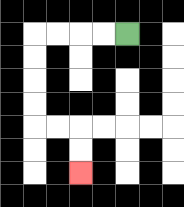{'start': '[5, 1]', 'end': '[3, 7]', 'path_directions': 'L,L,L,L,D,D,D,D,R,R,D,D', 'path_coordinates': '[[5, 1], [4, 1], [3, 1], [2, 1], [1, 1], [1, 2], [1, 3], [1, 4], [1, 5], [2, 5], [3, 5], [3, 6], [3, 7]]'}